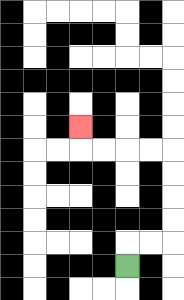{'start': '[5, 11]', 'end': '[3, 5]', 'path_directions': 'U,R,R,U,U,U,U,L,L,L,L,U', 'path_coordinates': '[[5, 11], [5, 10], [6, 10], [7, 10], [7, 9], [7, 8], [7, 7], [7, 6], [6, 6], [5, 6], [4, 6], [3, 6], [3, 5]]'}